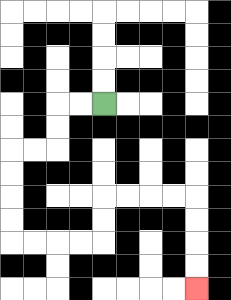{'start': '[4, 4]', 'end': '[8, 12]', 'path_directions': 'L,L,D,D,L,L,D,D,D,D,R,R,R,R,U,U,R,R,R,R,D,D,D,D', 'path_coordinates': '[[4, 4], [3, 4], [2, 4], [2, 5], [2, 6], [1, 6], [0, 6], [0, 7], [0, 8], [0, 9], [0, 10], [1, 10], [2, 10], [3, 10], [4, 10], [4, 9], [4, 8], [5, 8], [6, 8], [7, 8], [8, 8], [8, 9], [8, 10], [8, 11], [8, 12]]'}